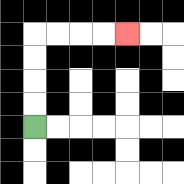{'start': '[1, 5]', 'end': '[5, 1]', 'path_directions': 'U,U,U,U,R,R,R,R', 'path_coordinates': '[[1, 5], [1, 4], [1, 3], [1, 2], [1, 1], [2, 1], [3, 1], [4, 1], [5, 1]]'}